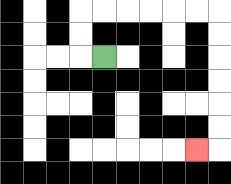{'start': '[4, 2]', 'end': '[8, 6]', 'path_directions': 'L,U,U,R,R,R,R,R,R,D,D,D,D,D,D,L', 'path_coordinates': '[[4, 2], [3, 2], [3, 1], [3, 0], [4, 0], [5, 0], [6, 0], [7, 0], [8, 0], [9, 0], [9, 1], [9, 2], [9, 3], [9, 4], [9, 5], [9, 6], [8, 6]]'}